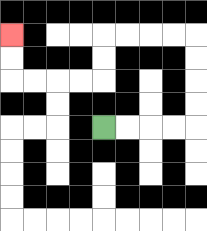{'start': '[4, 5]', 'end': '[0, 1]', 'path_directions': 'R,R,R,R,U,U,U,U,L,L,L,L,D,D,L,L,L,L,U,U', 'path_coordinates': '[[4, 5], [5, 5], [6, 5], [7, 5], [8, 5], [8, 4], [8, 3], [8, 2], [8, 1], [7, 1], [6, 1], [5, 1], [4, 1], [4, 2], [4, 3], [3, 3], [2, 3], [1, 3], [0, 3], [0, 2], [0, 1]]'}